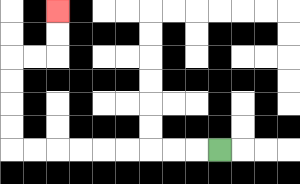{'start': '[9, 6]', 'end': '[2, 0]', 'path_directions': 'L,L,L,L,L,L,L,L,L,U,U,U,U,R,R,U,U', 'path_coordinates': '[[9, 6], [8, 6], [7, 6], [6, 6], [5, 6], [4, 6], [3, 6], [2, 6], [1, 6], [0, 6], [0, 5], [0, 4], [0, 3], [0, 2], [1, 2], [2, 2], [2, 1], [2, 0]]'}